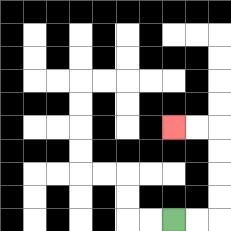{'start': '[7, 9]', 'end': '[7, 5]', 'path_directions': 'R,R,U,U,U,U,L,L', 'path_coordinates': '[[7, 9], [8, 9], [9, 9], [9, 8], [9, 7], [9, 6], [9, 5], [8, 5], [7, 5]]'}